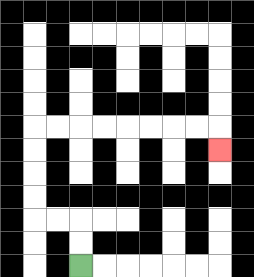{'start': '[3, 11]', 'end': '[9, 6]', 'path_directions': 'U,U,L,L,U,U,U,U,R,R,R,R,R,R,R,R,D', 'path_coordinates': '[[3, 11], [3, 10], [3, 9], [2, 9], [1, 9], [1, 8], [1, 7], [1, 6], [1, 5], [2, 5], [3, 5], [4, 5], [5, 5], [6, 5], [7, 5], [8, 5], [9, 5], [9, 6]]'}